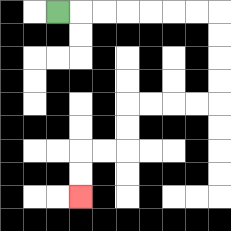{'start': '[2, 0]', 'end': '[3, 8]', 'path_directions': 'R,R,R,R,R,R,R,D,D,D,D,L,L,L,L,D,D,L,L,D,D', 'path_coordinates': '[[2, 0], [3, 0], [4, 0], [5, 0], [6, 0], [7, 0], [8, 0], [9, 0], [9, 1], [9, 2], [9, 3], [9, 4], [8, 4], [7, 4], [6, 4], [5, 4], [5, 5], [5, 6], [4, 6], [3, 6], [3, 7], [3, 8]]'}